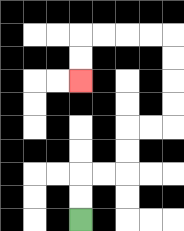{'start': '[3, 9]', 'end': '[3, 3]', 'path_directions': 'U,U,R,R,U,U,R,R,U,U,U,U,L,L,L,L,D,D', 'path_coordinates': '[[3, 9], [3, 8], [3, 7], [4, 7], [5, 7], [5, 6], [5, 5], [6, 5], [7, 5], [7, 4], [7, 3], [7, 2], [7, 1], [6, 1], [5, 1], [4, 1], [3, 1], [3, 2], [3, 3]]'}